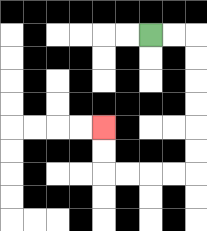{'start': '[6, 1]', 'end': '[4, 5]', 'path_directions': 'R,R,D,D,D,D,D,D,L,L,L,L,U,U', 'path_coordinates': '[[6, 1], [7, 1], [8, 1], [8, 2], [8, 3], [8, 4], [8, 5], [8, 6], [8, 7], [7, 7], [6, 7], [5, 7], [4, 7], [4, 6], [4, 5]]'}